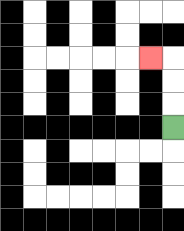{'start': '[7, 5]', 'end': '[6, 2]', 'path_directions': 'U,U,U,L', 'path_coordinates': '[[7, 5], [7, 4], [7, 3], [7, 2], [6, 2]]'}